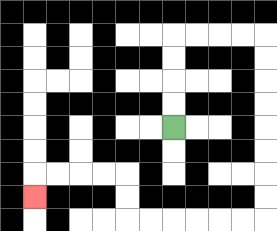{'start': '[7, 5]', 'end': '[1, 8]', 'path_directions': 'U,U,U,U,R,R,R,R,D,D,D,D,D,D,D,D,L,L,L,L,L,L,U,U,L,L,L,L,D', 'path_coordinates': '[[7, 5], [7, 4], [7, 3], [7, 2], [7, 1], [8, 1], [9, 1], [10, 1], [11, 1], [11, 2], [11, 3], [11, 4], [11, 5], [11, 6], [11, 7], [11, 8], [11, 9], [10, 9], [9, 9], [8, 9], [7, 9], [6, 9], [5, 9], [5, 8], [5, 7], [4, 7], [3, 7], [2, 7], [1, 7], [1, 8]]'}